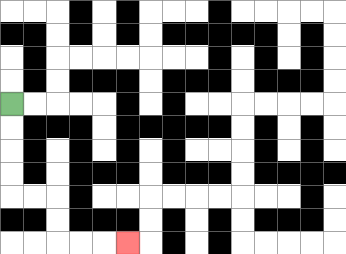{'start': '[0, 4]', 'end': '[5, 10]', 'path_directions': 'D,D,D,D,R,R,D,D,R,R,R', 'path_coordinates': '[[0, 4], [0, 5], [0, 6], [0, 7], [0, 8], [1, 8], [2, 8], [2, 9], [2, 10], [3, 10], [4, 10], [5, 10]]'}